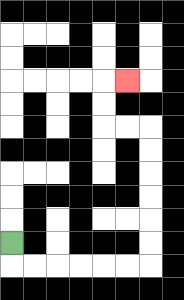{'start': '[0, 10]', 'end': '[5, 3]', 'path_directions': 'D,R,R,R,R,R,R,U,U,U,U,U,U,L,L,U,U,R', 'path_coordinates': '[[0, 10], [0, 11], [1, 11], [2, 11], [3, 11], [4, 11], [5, 11], [6, 11], [6, 10], [6, 9], [6, 8], [6, 7], [6, 6], [6, 5], [5, 5], [4, 5], [4, 4], [4, 3], [5, 3]]'}